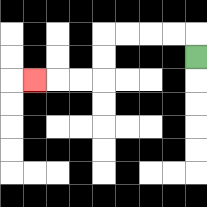{'start': '[8, 2]', 'end': '[1, 3]', 'path_directions': 'U,L,L,L,L,D,D,L,L,L', 'path_coordinates': '[[8, 2], [8, 1], [7, 1], [6, 1], [5, 1], [4, 1], [4, 2], [4, 3], [3, 3], [2, 3], [1, 3]]'}